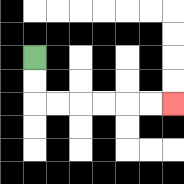{'start': '[1, 2]', 'end': '[7, 4]', 'path_directions': 'D,D,R,R,R,R,R,R', 'path_coordinates': '[[1, 2], [1, 3], [1, 4], [2, 4], [3, 4], [4, 4], [5, 4], [6, 4], [7, 4]]'}